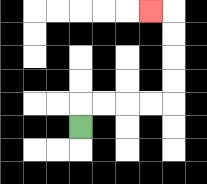{'start': '[3, 5]', 'end': '[6, 0]', 'path_directions': 'U,R,R,R,R,U,U,U,U,L', 'path_coordinates': '[[3, 5], [3, 4], [4, 4], [5, 4], [6, 4], [7, 4], [7, 3], [7, 2], [7, 1], [7, 0], [6, 0]]'}